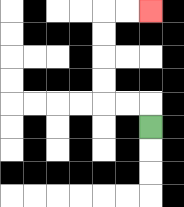{'start': '[6, 5]', 'end': '[6, 0]', 'path_directions': 'U,L,L,U,U,U,U,R,R', 'path_coordinates': '[[6, 5], [6, 4], [5, 4], [4, 4], [4, 3], [4, 2], [4, 1], [4, 0], [5, 0], [6, 0]]'}